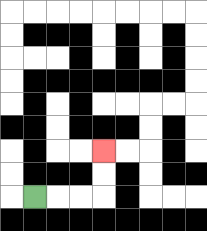{'start': '[1, 8]', 'end': '[4, 6]', 'path_directions': 'R,R,R,U,U', 'path_coordinates': '[[1, 8], [2, 8], [3, 8], [4, 8], [4, 7], [4, 6]]'}